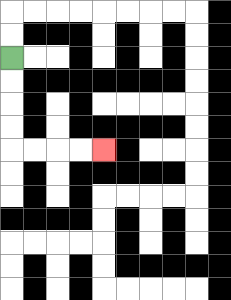{'start': '[0, 2]', 'end': '[4, 6]', 'path_directions': 'D,D,D,D,R,R,R,R', 'path_coordinates': '[[0, 2], [0, 3], [0, 4], [0, 5], [0, 6], [1, 6], [2, 6], [3, 6], [4, 6]]'}